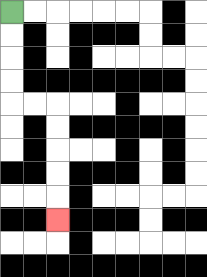{'start': '[0, 0]', 'end': '[2, 9]', 'path_directions': 'D,D,D,D,R,R,D,D,D,D,D', 'path_coordinates': '[[0, 0], [0, 1], [0, 2], [0, 3], [0, 4], [1, 4], [2, 4], [2, 5], [2, 6], [2, 7], [2, 8], [2, 9]]'}